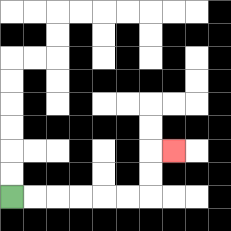{'start': '[0, 8]', 'end': '[7, 6]', 'path_directions': 'R,R,R,R,R,R,U,U,R', 'path_coordinates': '[[0, 8], [1, 8], [2, 8], [3, 8], [4, 8], [5, 8], [6, 8], [6, 7], [6, 6], [7, 6]]'}